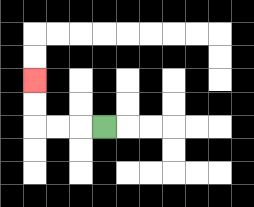{'start': '[4, 5]', 'end': '[1, 3]', 'path_directions': 'L,L,L,U,U', 'path_coordinates': '[[4, 5], [3, 5], [2, 5], [1, 5], [1, 4], [1, 3]]'}